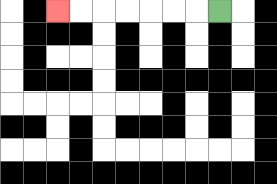{'start': '[9, 0]', 'end': '[2, 0]', 'path_directions': 'L,L,L,L,L,L,L', 'path_coordinates': '[[9, 0], [8, 0], [7, 0], [6, 0], [5, 0], [4, 0], [3, 0], [2, 0]]'}